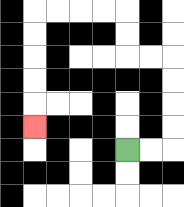{'start': '[5, 6]', 'end': '[1, 5]', 'path_directions': 'R,R,U,U,U,U,L,L,U,U,L,L,L,L,D,D,D,D,D', 'path_coordinates': '[[5, 6], [6, 6], [7, 6], [7, 5], [7, 4], [7, 3], [7, 2], [6, 2], [5, 2], [5, 1], [5, 0], [4, 0], [3, 0], [2, 0], [1, 0], [1, 1], [1, 2], [1, 3], [1, 4], [1, 5]]'}